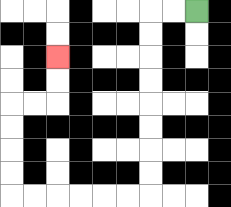{'start': '[8, 0]', 'end': '[2, 2]', 'path_directions': 'L,L,D,D,D,D,D,D,D,D,L,L,L,L,L,L,U,U,U,U,R,R,U,U', 'path_coordinates': '[[8, 0], [7, 0], [6, 0], [6, 1], [6, 2], [6, 3], [6, 4], [6, 5], [6, 6], [6, 7], [6, 8], [5, 8], [4, 8], [3, 8], [2, 8], [1, 8], [0, 8], [0, 7], [0, 6], [0, 5], [0, 4], [1, 4], [2, 4], [2, 3], [2, 2]]'}